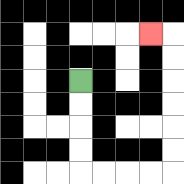{'start': '[3, 3]', 'end': '[6, 1]', 'path_directions': 'D,D,D,D,R,R,R,R,U,U,U,U,U,U,L', 'path_coordinates': '[[3, 3], [3, 4], [3, 5], [3, 6], [3, 7], [4, 7], [5, 7], [6, 7], [7, 7], [7, 6], [7, 5], [7, 4], [7, 3], [7, 2], [7, 1], [6, 1]]'}